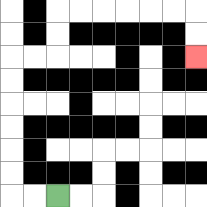{'start': '[2, 8]', 'end': '[8, 2]', 'path_directions': 'L,L,U,U,U,U,U,U,R,R,U,U,R,R,R,R,R,R,D,D', 'path_coordinates': '[[2, 8], [1, 8], [0, 8], [0, 7], [0, 6], [0, 5], [0, 4], [0, 3], [0, 2], [1, 2], [2, 2], [2, 1], [2, 0], [3, 0], [4, 0], [5, 0], [6, 0], [7, 0], [8, 0], [8, 1], [8, 2]]'}